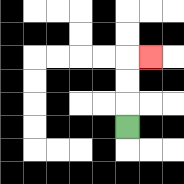{'start': '[5, 5]', 'end': '[6, 2]', 'path_directions': 'U,U,U,R', 'path_coordinates': '[[5, 5], [5, 4], [5, 3], [5, 2], [6, 2]]'}